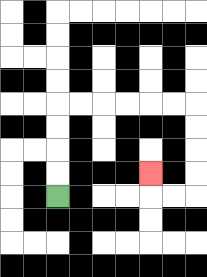{'start': '[2, 8]', 'end': '[6, 7]', 'path_directions': 'U,U,U,U,R,R,R,R,R,R,D,D,D,D,L,L,U', 'path_coordinates': '[[2, 8], [2, 7], [2, 6], [2, 5], [2, 4], [3, 4], [4, 4], [5, 4], [6, 4], [7, 4], [8, 4], [8, 5], [8, 6], [8, 7], [8, 8], [7, 8], [6, 8], [6, 7]]'}